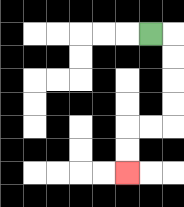{'start': '[6, 1]', 'end': '[5, 7]', 'path_directions': 'R,D,D,D,D,L,L,D,D', 'path_coordinates': '[[6, 1], [7, 1], [7, 2], [7, 3], [7, 4], [7, 5], [6, 5], [5, 5], [5, 6], [5, 7]]'}